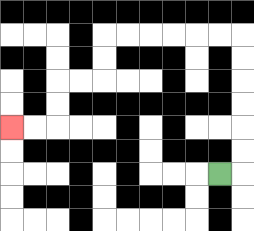{'start': '[9, 7]', 'end': '[0, 5]', 'path_directions': 'R,U,U,U,U,U,U,L,L,L,L,L,L,D,D,L,L,D,D,L,L', 'path_coordinates': '[[9, 7], [10, 7], [10, 6], [10, 5], [10, 4], [10, 3], [10, 2], [10, 1], [9, 1], [8, 1], [7, 1], [6, 1], [5, 1], [4, 1], [4, 2], [4, 3], [3, 3], [2, 3], [2, 4], [2, 5], [1, 5], [0, 5]]'}